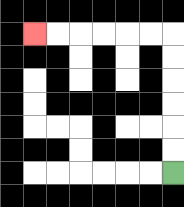{'start': '[7, 7]', 'end': '[1, 1]', 'path_directions': 'U,U,U,U,U,U,L,L,L,L,L,L', 'path_coordinates': '[[7, 7], [7, 6], [7, 5], [7, 4], [7, 3], [7, 2], [7, 1], [6, 1], [5, 1], [4, 1], [3, 1], [2, 1], [1, 1]]'}